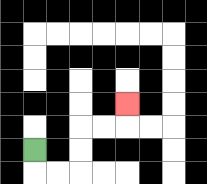{'start': '[1, 6]', 'end': '[5, 4]', 'path_directions': 'D,R,R,U,U,R,R,U', 'path_coordinates': '[[1, 6], [1, 7], [2, 7], [3, 7], [3, 6], [3, 5], [4, 5], [5, 5], [5, 4]]'}